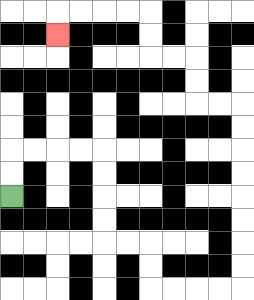{'start': '[0, 8]', 'end': '[2, 1]', 'path_directions': 'U,U,R,R,R,R,D,D,D,D,R,R,D,D,R,R,R,R,U,U,U,U,U,U,U,U,L,L,U,U,L,L,U,U,L,L,L,L,D', 'path_coordinates': '[[0, 8], [0, 7], [0, 6], [1, 6], [2, 6], [3, 6], [4, 6], [4, 7], [4, 8], [4, 9], [4, 10], [5, 10], [6, 10], [6, 11], [6, 12], [7, 12], [8, 12], [9, 12], [10, 12], [10, 11], [10, 10], [10, 9], [10, 8], [10, 7], [10, 6], [10, 5], [10, 4], [9, 4], [8, 4], [8, 3], [8, 2], [7, 2], [6, 2], [6, 1], [6, 0], [5, 0], [4, 0], [3, 0], [2, 0], [2, 1]]'}